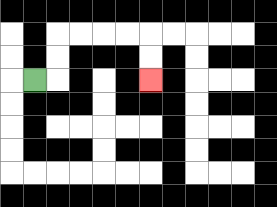{'start': '[1, 3]', 'end': '[6, 3]', 'path_directions': 'R,U,U,R,R,R,R,D,D', 'path_coordinates': '[[1, 3], [2, 3], [2, 2], [2, 1], [3, 1], [4, 1], [5, 1], [6, 1], [6, 2], [6, 3]]'}